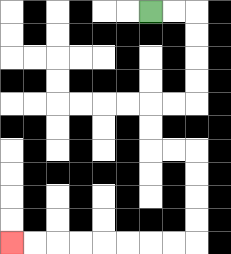{'start': '[6, 0]', 'end': '[0, 10]', 'path_directions': 'R,R,D,D,D,D,L,L,D,D,R,R,D,D,D,D,L,L,L,L,L,L,L,L', 'path_coordinates': '[[6, 0], [7, 0], [8, 0], [8, 1], [8, 2], [8, 3], [8, 4], [7, 4], [6, 4], [6, 5], [6, 6], [7, 6], [8, 6], [8, 7], [8, 8], [8, 9], [8, 10], [7, 10], [6, 10], [5, 10], [4, 10], [3, 10], [2, 10], [1, 10], [0, 10]]'}